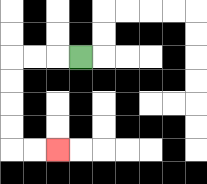{'start': '[3, 2]', 'end': '[2, 6]', 'path_directions': 'L,L,L,D,D,D,D,R,R', 'path_coordinates': '[[3, 2], [2, 2], [1, 2], [0, 2], [0, 3], [0, 4], [0, 5], [0, 6], [1, 6], [2, 6]]'}